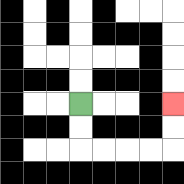{'start': '[3, 4]', 'end': '[7, 4]', 'path_directions': 'D,D,R,R,R,R,U,U', 'path_coordinates': '[[3, 4], [3, 5], [3, 6], [4, 6], [5, 6], [6, 6], [7, 6], [7, 5], [7, 4]]'}